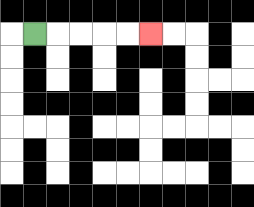{'start': '[1, 1]', 'end': '[6, 1]', 'path_directions': 'R,R,R,R,R', 'path_coordinates': '[[1, 1], [2, 1], [3, 1], [4, 1], [5, 1], [6, 1]]'}